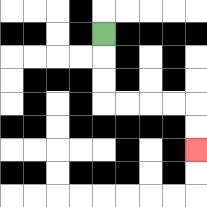{'start': '[4, 1]', 'end': '[8, 6]', 'path_directions': 'D,D,D,R,R,R,R,D,D', 'path_coordinates': '[[4, 1], [4, 2], [4, 3], [4, 4], [5, 4], [6, 4], [7, 4], [8, 4], [8, 5], [8, 6]]'}